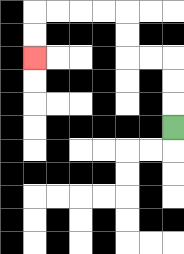{'start': '[7, 5]', 'end': '[1, 2]', 'path_directions': 'U,U,U,L,L,U,U,L,L,L,L,D,D', 'path_coordinates': '[[7, 5], [7, 4], [7, 3], [7, 2], [6, 2], [5, 2], [5, 1], [5, 0], [4, 0], [3, 0], [2, 0], [1, 0], [1, 1], [1, 2]]'}